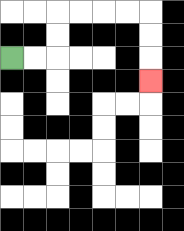{'start': '[0, 2]', 'end': '[6, 3]', 'path_directions': 'R,R,U,U,R,R,R,R,D,D,D', 'path_coordinates': '[[0, 2], [1, 2], [2, 2], [2, 1], [2, 0], [3, 0], [4, 0], [5, 0], [6, 0], [6, 1], [6, 2], [6, 3]]'}